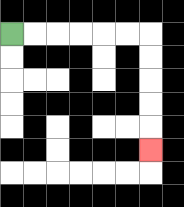{'start': '[0, 1]', 'end': '[6, 6]', 'path_directions': 'R,R,R,R,R,R,D,D,D,D,D', 'path_coordinates': '[[0, 1], [1, 1], [2, 1], [3, 1], [4, 1], [5, 1], [6, 1], [6, 2], [6, 3], [6, 4], [6, 5], [6, 6]]'}